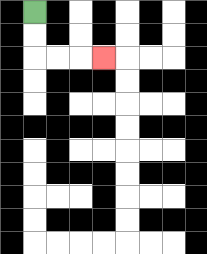{'start': '[1, 0]', 'end': '[4, 2]', 'path_directions': 'D,D,R,R,R', 'path_coordinates': '[[1, 0], [1, 1], [1, 2], [2, 2], [3, 2], [4, 2]]'}